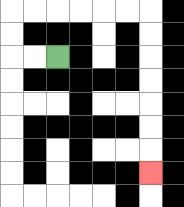{'start': '[2, 2]', 'end': '[6, 7]', 'path_directions': 'L,L,U,U,R,R,R,R,R,R,D,D,D,D,D,D,D', 'path_coordinates': '[[2, 2], [1, 2], [0, 2], [0, 1], [0, 0], [1, 0], [2, 0], [3, 0], [4, 0], [5, 0], [6, 0], [6, 1], [6, 2], [6, 3], [6, 4], [6, 5], [6, 6], [6, 7]]'}